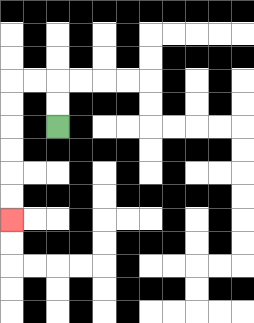{'start': '[2, 5]', 'end': '[0, 9]', 'path_directions': 'U,U,L,L,D,D,D,D,D,D', 'path_coordinates': '[[2, 5], [2, 4], [2, 3], [1, 3], [0, 3], [0, 4], [0, 5], [0, 6], [0, 7], [0, 8], [0, 9]]'}